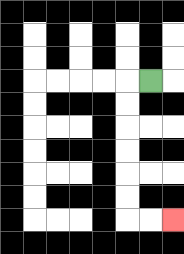{'start': '[6, 3]', 'end': '[7, 9]', 'path_directions': 'L,D,D,D,D,D,D,R,R', 'path_coordinates': '[[6, 3], [5, 3], [5, 4], [5, 5], [5, 6], [5, 7], [5, 8], [5, 9], [6, 9], [7, 9]]'}